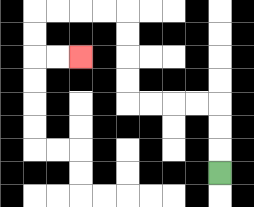{'start': '[9, 7]', 'end': '[3, 2]', 'path_directions': 'U,U,U,L,L,L,L,U,U,U,U,L,L,L,L,D,D,R,R', 'path_coordinates': '[[9, 7], [9, 6], [9, 5], [9, 4], [8, 4], [7, 4], [6, 4], [5, 4], [5, 3], [5, 2], [5, 1], [5, 0], [4, 0], [3, 0], [2, 0], [1, 0], [1, 1], [1, 2], [2, 2], [3, 2]]'}